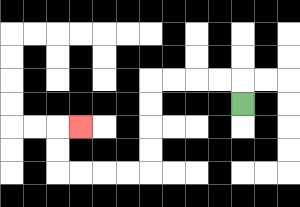{'start': '[10, 4]', 'end': '[3, 5]', 'path_directions': 'U,L,L,L,L,D,D,D,D,L,L,L,L,U,U,R', 'path_coordinates': '[[10, 4], [10, 3], [9, 3], [8, 3], [7, 3], [6, 3], [6, 4], [6, 5], [6, 6], [6, 7], [5, 7], [4, 7], [3, 7], [2, 7], [2, 6], [2, 5], [3, 5]]'}